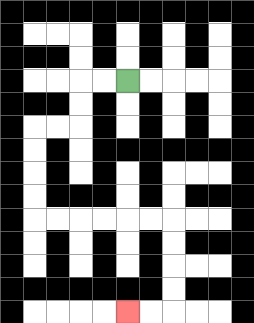{'start': '[5, 3]', 'end': '[5, 13]', 'path_directions': 'L,L,D,D,L,L,D,D,D,D,R,R,R,R,R,R,D,D,D,D,L,L', 'path_coordinates': '[[5, 3], [4, 3], [3, 3], [3, 4], [3, 5], [2, 5], [1, 5], [1, 6], [1, 7], [1, 8], [1, 9], [2, 9], [3, 9], [4, 9], [5, 9], [6, 9], [7, 9], [7, 10], [7, 11], [7, 12], [7, 13], [6, 13], [5, 13]]'}